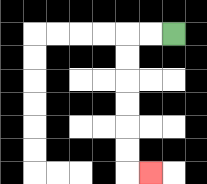{'start': '[7, 1]', 'end': '[6, 7]', 'path_directions': 'L,L,D,D,D,D,D,D,R', 'path_coordinates': '[[7, 1], [6, 1], [5, 1], [5, 2], [5, 3], [5, 4], [5, 5], [5, 6], [5, 7], [6, 7]]'}